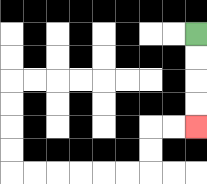{'start': '[8, 1]', 'end': '[8, 5]', 'path_directions': 'D,D,D,D', 'path_coordinates': '[[8, 1], [8, 2], [8, 3], [8, 4], [8, 5]]'}